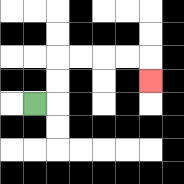{'start': '[1, 4]', 'end': '[6, 3]', 'path_directions': 'R,U,U,R,R,R,R,D', 'path_coordinates': '[[1, 4], [2, 4], [2, 3], [2, 2], [3, 2], [4, 2], [5, 2], [6, 2], [6, 3]]'}